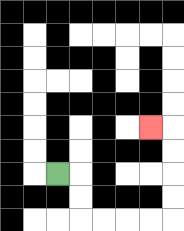{'start': '[2, 7]', 'end': '[6, 5]', 'path_directions': 'R,D,D,R,R,R,R,U,U,U,U,L', 'path_coordinates': '[[2, 7], [3, 7], [3, 8], [3, 9], [4, 9], [5, 9], [6, 9], [7, 9], [7, 8], [7, 7], [7, 6], [7, 5], [6, 5]]'}